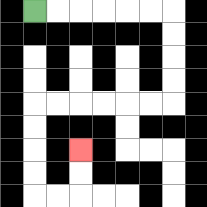{'start': '[1, 0]', 'end': '[3, 6]', 'path_directions': 'R,R,R,R,R,R,D,D,D,D,L,L,L,L,L,L,D,D,D,D,R,R,U,U', 'path_coordinates': '[[1, 0], [2, 0], [3, 0], [4, 0], [5, 0], [6, 0], [7, 0], [7, 1], [7, 2], [7, 3], [7, 4], [6, 4], [5, 4], [4, 4], [3, 4], [2, 4], [1, 4], [1, 5], [1, 6], [1, 7], [1, 8], [2, 8], [3, 8], [3, 7], [3, 6]]'}